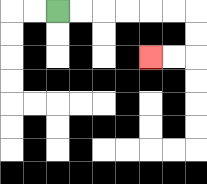{'start': '[2, 0]', 'end': '[6, 2]', 'path_directions': 'R,R,R,R,R,R,D,D,L,L', 'path_coordinates': '[[2, 0], [3, 0], [4, 0], [5, 0], [6, 0], [7, 0], [8, 0], [8, 1], [8, 2], [7, 2], [6, 2]]'}